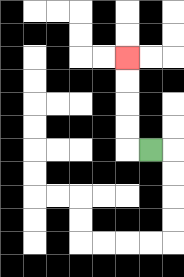{'start': '[6, 6]', 'end': '[5, 2]', 'path_directions': 'L,U,U,U,U', 'path_coordinates': '[[6, 6], [5, 6], [5, 5], [5, 4], [5, 3], [5, 2]]'}